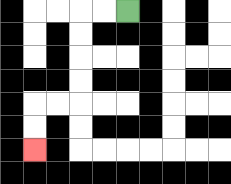{'start': '[5, 0]', 'end': '[1, 6]', 'path_directions': 'L,L,D,D,D,D,L,L,D,D', 'path_coordinates': '[[5, 0], [4, 0], [3, 0], [3, 1], [3, 2], [3, 3], [3, 4], [2, 4], [1, 4], [1, 5], [1, 6]]'}